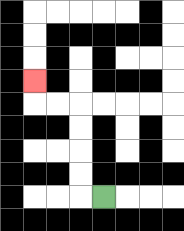{'start': '[4, 8]', 'end': '[1, 3]', 'path_directions': 'L,U,U,U,U,L,L,U', 'path_coordinates': '[[4, 8], [3, 8], [3, 7], [3, 6], [3, 5], [3, 4], [2, 4], [1, 4], [1, 3]]'}